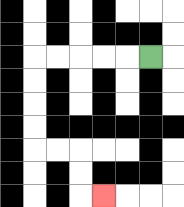{'start': '[6, 2]', 'end': '[4, 8]', 'path_directions': 'L,L,L,L,L,D,D,D,D,R,R,D,D,R', 'path_coordinates': '[[6, 2], [5, 2], [4, 2], [3, 2], [2, 2], [1, 2], [1, 3], [1, 4], [1, 5], [1, 6], [2, 6], [3, 6], [3, 7], [3, 8], [4, 8]]'}